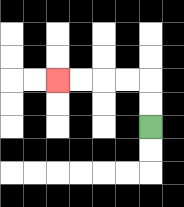{'start': '[6, 5]', 'end': '[2, 3]', 'path_directions': 'U,U,L,L,L,L', 'path_coordinates': '[[6, 5], [6, 4], [6, 3], [5, 3], [4, 3], [3, 3], [2, 3]]'}